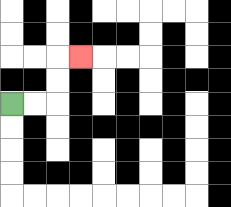{'start': '[0, 4]', 'end': '[3, 2]', 'path_directions': 'R,R,U,U,R', 'path_coordinates': '[[0, 4], [1, 4], [2, 4], [2, 3], [2, 2], [3, 2]]'}